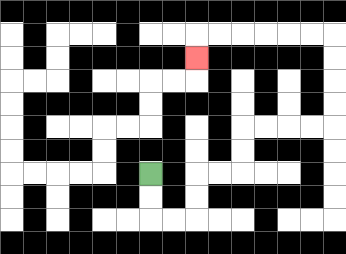{'start': '[6, 7]', 'end': '[8, 2]', 'path_directions': 'D,D,R,R,U,U,R,R,U,U,R,R,R,R,U,U,U,U,L,L,L,L,L,L,D', 'path_coordinates': '[[6, 7], [6, 8], [6, 9], [7, 9], [8, 9], [8, 8], [8, 7], [9, 7], [10, 7], [10, 6], [10, 5], [11, 5], [12, 5], [13, 5], [14, 5], [14, 4], [14, 3], [14, 2], [14, 1], [13, 1], [12, 1], [11, 1], [10, 1], [9, 1], [8, 1], [8, 2]]'}